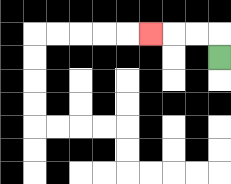{'start': '[9, 2]', 'end': '[6, 1]', 'path_directions': 'U,L,L,L', 'path_coordinates': '[[9, 2], [9, 1], [8, 1], [7, 1], [6, 1]]'}